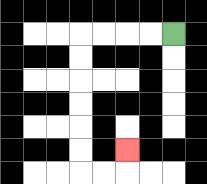{'start': '[7, 1]', 'end': '[5, 6]', 'path_directions': 'L,L,L,L,D,D,D,D,D,D,R,R,U', 'path_coordinates': '[[7, 1], [6, 1], [5, 1], [4, 1], [3, 1], [3, 2], [3, 3], [3, 4], [3, 5], [3, 6], [3, 7], [4, 7], [5, 7], [5, 6]]'}